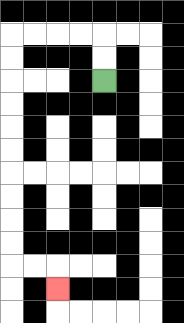{'start': '[4, 3]', 'end': '[2, 12]', 'path_directions': 'U,U,L,L,L,L,D,D,D,D,D,D,D,D,D,D,R,R,D', 'path_coordinates': '[[4, 3], [4, 2], [4, 1], [3, 1], [2, 1], [1, 1], [0, 1], [0, 2], [0, 3], [0, 4], [0, 5], [0, 6], [0, 7], [0, 8], [0, 9], [0, 10], [0, 11], [1, 11], [2, 11], [2, 12]]'}